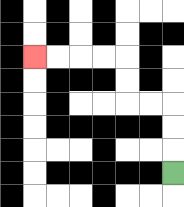{'start': '[7, 7]', 'end': '[1, 2]', 'path_directions': 'U,U,U,L,L,U,U,L,L,L,L', 'path_coordinates': '[[7, 7], [7, 6], [7, 5], [7, 4], [6, 4], [5, 4], [5, 3], [5, 2], [4, 2], [3, 2], [2, 2], [1, 2]]'}